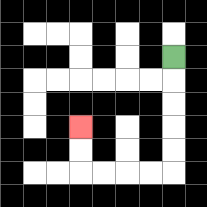{'start': '[7, 2]', 'end': '[3, 5]', 'path_directions': 'D,D,D,D,D,L,L,L,L,U,U', 'path_coordinates': '[[7, 2], [7, 3], [7, 4], [7, 5], [7, 6], [7, 7], [6, 7], [5, 7], [4, 7], [3, 7], [3, 6], [3, 5]]'}